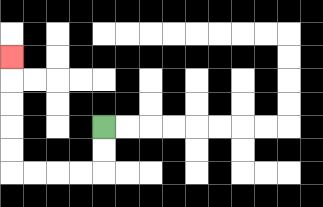{'start': '[4, 5]', 'end': '[0, 2]', 'path_directions': 'D,D,L,L,L,L,U,U,U,U,U', 'path_coordinates': '[[4, 5], [4, 6], [4, 7], [3, 7], [2, 7], [1, 7], [0, 7], [0, 6], [0, 5], [0, 4], [0, 3], [0, 2]]'}